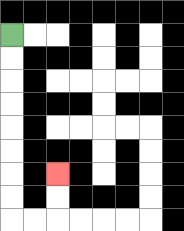{'start': '[0, 1]', 'end': '[2, 7]', 'path_directions': 'D,D,D,D,D,D,D,D,R,R,U,U', 'path_coordinates': '[[0, 1], [0, 2], [0, 3], [0, 4], [0, 5], [0, 6], [0, 7], [0, 8], [0, 9], [1, 9], [2, 9], [2, 8], [2, 7]]'}